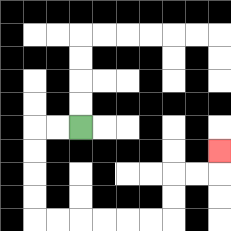{'start': '[3, 5]', 'end': '[9, 6]', 'path_directions': 'L,L,D,D,D,D,R,R,R,R,R,R,U,U,R,R,U', 'path_coordinates': '[[3, 5], [2, 5], [1, 5], [1, 6], [1, 7], [1, 8], [1, 9], [2, 9], [3, 9], [4, 9], [5, 9], [6, 9], [7, 9], [7, 8], [7, 7], [8, 7], [9, 7], [9, 6]]'}